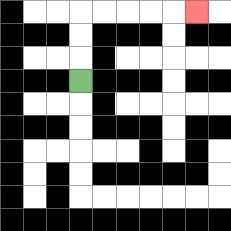{'start': '[3, 3]', 'end': '[8, 0]', 'path_directions': 'U,U,U,R,R,R,R,R', 'path_coordinates': '[[3, 3], [3, 2], [3, 1], [3, 0], [4, 0], [5, 0], [6, 0], [7, 0], [8, 0]]'}